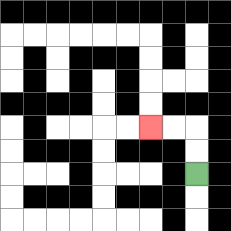{'start': '[8, 7]', 'end': '[6, 5]', 'path_directions': 'U,U,L,L', 'path_coordinates': '[[8, 7], [8, 6], [8, 5], [7, 5], [6, 5]]'}